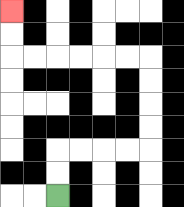{'start': '[2, 8]', 'end': '[0, 0]', 'path_directions': 'U,U,R,R,R,R,U,U,U,U,L,L,L,L,L,L,U,U', 'path_coordinates': '[[2, 8], [2, 7], [2, 6], [3, 6], [4, 6], [5, 6], [6, 6], [6, 5], [6, 4], [6, 3], [6, 2], [5, 2], [4, 2], [3, 2], [2, 2], [1, 2], [0, 2], [0, 1], [0, 0]]'}